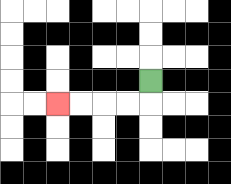{'start': '[6, 3]', 'end': '[2, 4]', 'path_directions': 'D,L,L,L,L', 'path_coordinates': '[[6, 3], [6, 4], [5, 4], [4, 4], [3, 4], [2, 4]]'}